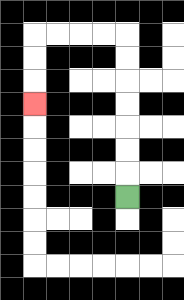{'start': '[5, 8]', 'end': '[1, 4]', 'path_directions': 'U,U,U,U,U,U,U,L,L,L,L,D,D,D', 'path_coordinates': '[[5, 8], [5, 7], [5, 6], [5, 5], [5, 4], [5, 3], [5, 2], [5, 1], [4, 1], [3, 1], [2, 1], [1, 1], [1, 2], [1, 3], [1, 4]]'}